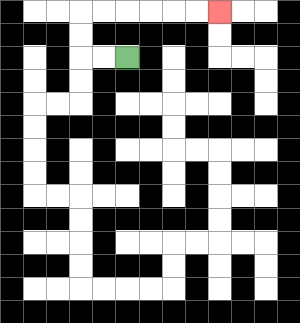{'start': '[5, 2]', 'end': '[9, 0]', 'path_directions': 'L,L,U,U,R,R,R,R,R,R', 'path_coordinates': '[[5, 2], [4, 2], [3, 2], [3, 1], [3, 0], [4, 0], [5, 0], [6, 0], [7, 0], [8, 0], [9, 0]]'}